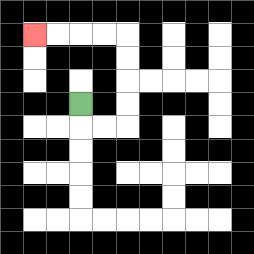{'start': '[3, 4]', 'end': '[1, 1]', 'path_directions': 'D,R,R,U,U,U,U,L,L,L,L', 'path_coordinates': '[[3, 4], [3, 5], [4, 5], [5, 5], [5, 4], [5, 3], [5, 2], [5, 1], [4, 1], [3, 1], [2, 1], [1, 1]]'}